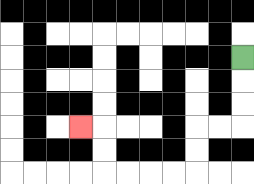{'start': '[10, 2]', 'end': '[3, 5]', 'path_directions': 'D,D,D,L,L,D,D,L,L,L,L,U,U,L', 'path_coordinates': '[[10, 2], [10, 3], [10, 4], [10, 5], [9, 5], [8, 5], [8, 6], [8, 7], [7, 7], [6, 7], [5, 7], [4, 7], [4, 6], [4, 5], [3, 5]]'}